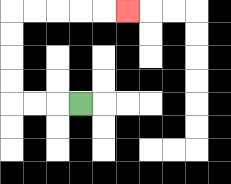{'start': '[3, 4]', 'end': '[5, 0]', 'path_directions': 'L,L,L,U,U,U,U,R,R,R,R,R', 'path_coordinates': '[[3, 4], [2, 4], [1, 4], [0, 4], [0, 3], [0, 2], [0, 1], [0, 0], [1, 0], [2, 0], [3, 0], [4, 0], [5, 0]]'}